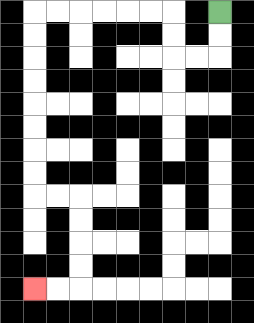{'start': '[9, 0]', 'end': '[1, 12]', 'path_directions': 'D,D,L,L,U,U,L,L,L,L,L,L,D,D,D,D,D,D,D,D,R,R,D,D,D,D,L,L', 'path_coordinates': '[[9, 0], [9, 1], [9, 2], [8, 2], [7, 2], [7, 1], [7, 0], [6, 0], [5, 0], [4, 0], [3, 0], [2, 0], [1, 0], [1, 1], [1, 2], [1, 3], [1, 4], [1, 5], [1, 6], [1, 7], [1, 8], [2, 8], [3, 8], [3, 9], [3, 10], [3, 11], [3, 12], [2, 12], [1, 12]]'}